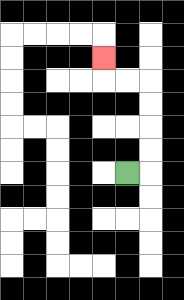{'start': '[5, 7]', 'end': '[4, 2]', 'path_directions': 'R,U,U,U,U,L,L,U', 'path_coordinates': '[[5, 7], [6, 7], [6, 6], [6, 5], [6, 4], [6, 3], [5, 3], [4, 3], [4, 2]]'}